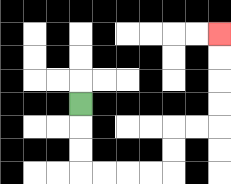{'start': '[3, 4]', 'end': '[9, 1]', 'path_directions': 'D,D,D,R,R,R,R,U,U,R,R,U,U,U,U', 'path_coordinates': '[[3, 4], [3, 5], [3, 6], [3, 7], [4, 7], [5, 7], [6, 7], [7, 7], [7, 6], [7, 5], [8, 5], [9, 5], [9, 4], [9, 3], [9, 2], [9, 1]]'}